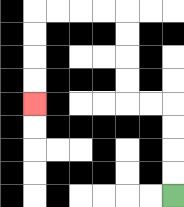{'start': '[7, 8]', 'end': '[1, 4]', 'path_directions': 'U,U,U,U,L,L,U,U,U,U,L,L,L,L,D,D,D,D', 'path_coordinates': '[[7, 8], [7, 7], [7, 6], [7, 5], [7, 4], [6, 4], [5, 4], [5, 3], [5, 2], [5, 1], [5, 0], [4, 0], [3, 0], [2, 0], [1, 0], [1, 1], [1, 2], [1, 3], [1, 4]]'}